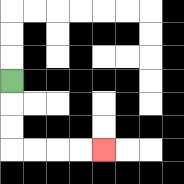{'start': '[0, 3]', 'end': '[4, 6]', 'path_directions': 'D,D,D,R,R,R,R', 'path_coordinates': '[[0, 3], [0, 4], [0, 5], [0, 6], [1, 6], [2, 6], [3, 6], [4, 6]]'}